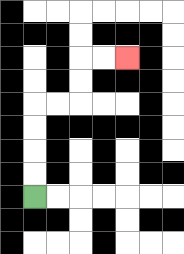{'start': '[1, 8]', 'end': '[5, 2]', 'path_directions': 'U,U,U,U,R,R,U,U,R,R', 'path_coordinates': '[[1, 8], [1, 7], [1, 6], [1, 5], [1, 4], [2, 4], [3, 4], [3, 3], [3, 2], [4, 2], [5, 2]]'}